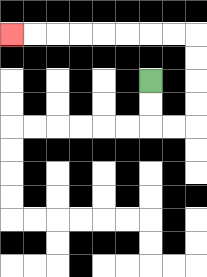{'start': '[6, 3]', 'end': '[0, 1]', 'path_directions': 'D,D,R,R,U,U,U,U,L,L,L,L,L,L,L,L', 'path_coordinates': '[[6, 3], [6, 4], [6, 5], [7, 5], [8, 5], [8, 4], [8, 3], [8, 2], [8, 1], [7, 1], [6, 1], [5, 1], [4, 1], [3, 1], [2, 1], [1, 1], [0, 1]]'}